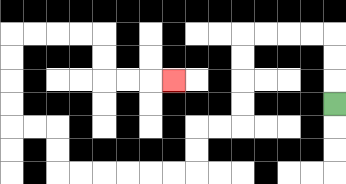{'start': '[14, 4]', 'end': '[7, 3]', 'path_directions': 'U,U,U,L,L,L,L,D,D,D,D,L,L,D,D,L,L,L,L,L,L,U,U,L,L,U,U,U,U,R,R,R,R,D,D,R,R,R', 'path_coordinates': '[[14, 4], [14, 3], [14, 2], [14, 1], [13, 1], [12, 1], [11, 1], [10, 1], [10, 2], [10, 3], [10, 4], [10, 5], [9, 5], [8, 5], [8, 6], [8, 7], [7, 7], [6, 7], [5, 7], [4, 7], [3, 7], [2, 7], [2, 6], [2, 5], [1, 5], [0, 5], [0, 4], [0, 3], [0, 2], [0, 1], [1, 1], [2, 1], [3, 1], [4, 1], [4, 2], [4, 3], [5, 3], [6, 3], [7, 3]]'}